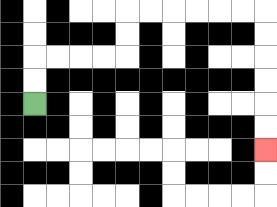{'start': '[1, 4]', 'end': '[11, 6]', 'path_directions': 'U,U,R,R,R,R,U,U,R,R,R,R,R,R,D,D,D,D,D,D', 'path_coordinates': '[[1, 4], [1, 3], [1, 2], [2, 2], [3, 2], [4, 2], [5, 2], [5, 1], [5, 0], [6, 0], [7, 0], [8, 0], [9, 0], [10, 0], [11, 0], [11, 1], [11, 2], [11, 3], [11, 4], [11, 5], [11, 6]]'}